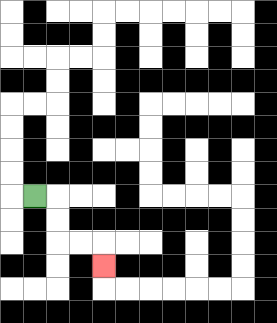{'start': '[1, 8]', 'end': '[4, 11]', 'path_directions': 'R,D,D,R,R,D', 'path_coordinates': '[[1, 8], [2, 8], [2, 9], [2, 10], [3, 10], [4, 10], [4, 11]]'}